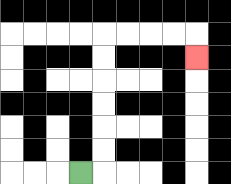{'start': '[3, 7]', 'end': '[8, 2]', 'path_directions': 'R,U,U,U,U,U,U,R,R,R,R,D', 'path_coordinates': '[[3, 7], [4, 7], [4, 6], [4, 5], [4, 4], [4, 3], [4, 2], [4, 1], [5, 1], [6, 1], [7, 1], [8, 1], [8, 2]]'}